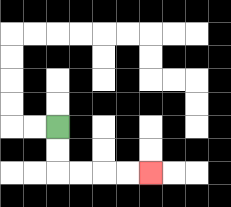{'start': '[2, 5]', 'end': '[6, 7]', 'path_directions': 'D,D,R,R,R,R', 'path_coordinates': '[[2, 5], [2, 6], [2, 7], [3, 7], [4, 7], [5, 7], [6, 7]]'}